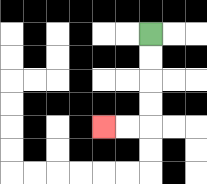{'start': '[6, 1]', 'end': '[4, 5]', 'path_directions': 'D,D,D,D,L,L', 'path_coordinates': '[[6, 1], [6, 2], [6, 3], [6, 4], [6, 5], [5, 5], [4, 5]]'}